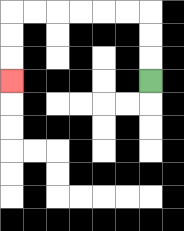{'start': '[6, 3]', 'end': '[0, 3]', 'path_directions': 'U,U,U,L,L,L,L,L,L,D,D,D', 'path_coordinates': '[[6, 3], [6, 2], [6, 1], [6, 0], [5, 0], [4, 0], [3, 0], [2, 0], [1, 0], [0, 0], [0, 1], [0, 2], [0, 3]]'}